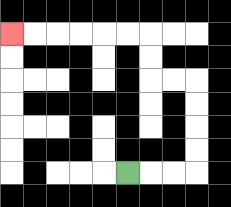{'start': '[5, 7]', 'end': '[0, 1]', 'path_directions': 'R,R,R,U,U,U,U,L,L,U,U,L,L,L,L,L,L', 'path_coordinates': '[[5, 7], [6, 7], [7, 7], [8, 7], [8, 6], [8, 5], [8, 4], [8, 3], [7, 3], [6, 3], [6, 2], [6, 1], [5, 1], [4, 1], [3, 1], [2, 1], [1, 1], [0, 1]]'}